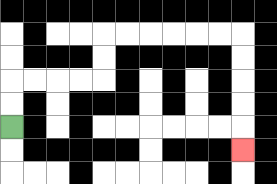{'start': '[0, 5]', 'end': '[10, 6]', 'path_directions': 'U,U,R,R,R,R,U,U,R,R,R,R,R,R,D,D,D,D,D', 'path_coordinates': '[[0, 5], [0, 4], [0, 3], [1, 3], [2, 3], [3, 3], [4, 3], [4, 2], [4, 1], [5, 1], [6, 1], [7, 1], [8, 1], [9, 1], [10, 1], [10, 2], [10, 3], [10, 4], [10, 5], [10, 6]]'}